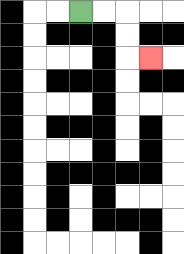{'start': '[3, 0]', 'end': '[6, 2]', 'path_directions': 'R,R,D,D,R', 'path_coordinates': '[[3, 0], [4, 0], [5, 0], [5, 1], [5, 2], [6, 2]]'}